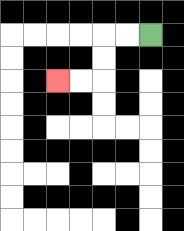{'start': '[6, 1]', 'end': '[2, 3]', 'path_directions': 'L,L,D,D,L,L', 'path_coordinates': '[[6, 1], [5, 1], [4, 1], [4, 2], [4, 3], [3, 3], [2, 3]]'}